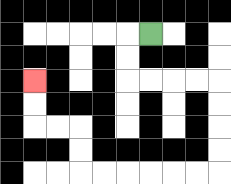{'start': '[6, 1]', 'end': '[1, 3]', 'path_directions': 'L,D,D,R,R,R,R,D,D,D,D,L,L,L,L,L,L,U,U,L,L,U,U', 'path_coordinates': '[[6, 1], [5, 1], [5, 2], [5, 3], [6, 3], [7, 3], [8, 3], [9, 3], [9, 4], [9, 5], [9, 6], [9, 7], [8, 7], [7, 7], [6, 7], [5, 7], [4, 7], [3, 7], [3, 6], [3, 5], [2, 5], [1, 5], [1, 4], [1, 3]]'}